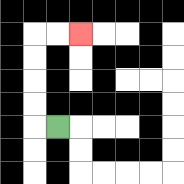{'start': '[2, 5]', 'end': '[3, 1]', 'path_directions': 'L,U,U,U,U,R,R', 'path_coordinates': '[[2, 5], [1, 5], [1, 4], [1, 3], [1, 2], [1, 1], [2, 1], [3, 1]]'}